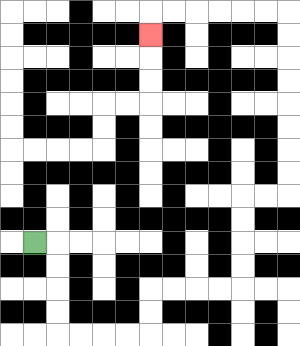{'start': '[1, 10]', 'end': '[6, 1]', 'path_directions': 'R,D,D,D,D,R,R,R,R,U,U,R,R,R,R,U,U,U,U,R,R,U,U,U,U,U,U,U,U,L,L,L,L,L,L,D', 'path_coordinates': '[[1, 10], [2, 10], [2, 11], [2, 12], [2, 13], [2, 14], [3, 14], [4, 14], [5, 14], [6, 14], [6, 13], [6, 12], [7, 12], [8, 12], [9, 12], [10, 12], [10, 11], [10, 10], [10, 9], [10, 8], [11, 8], [12, 8], [12, 7], [12, 6], [12, 5], [12, 4], [12, 3], [12, 2], [12, 1], [12, 0], [11, 0], [10, 0], [9, 0], [8, 0], [7, 0], [6, 0], [6, 1]]'}